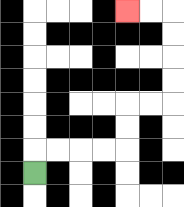{'start': '[1, 7]', 'end': '[5, 0]', 'path_directions': 'U,R,R,R,R,U,U,R,R,U,U,U,U,L,L', 'path_coordinates': '[[1, 7], [1, 6], [2, 6], [3, 6], [4, 6], [5, 6], [5, 5], [5, 4], [6, 4], [7, 4], [7, 3], [7, 2], [7, 1], [7, 0], [6, 0], [5, 0]]'}